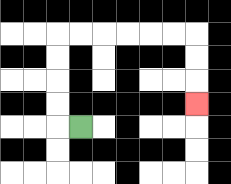{'start': '[3, 5]', 'end': '[8, 4]', 'path_directions': 'L,U,U,U,U,R,R,R,R,R,R,D,D,D', 'path_coordinates': '[[3, 5], [2, 5], [2, 4], [2, 3], [2, 2], [2, 1], [3, 1], [4, 1], [5, 1], [6, 1], [7, 1], [8, 1], [8, 2], [8, 3], [8, 4]]'}